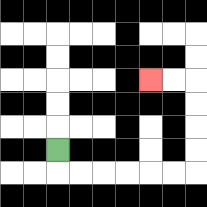{'start': '[2, 6]', 'end': '[6, 3]', 'path_directions': 'D,R,R,R,R,R,R,U,U,U,U,L,L', 'path_coordinates': '[[2, 6], [2, 7], [3, 7], [4, 7], [5, 7], [6, 7], [7, 7], [8, 7], [8, 6], [8, 5], [8, 4], [8, 3], [7, 3], [6, 3]]'}